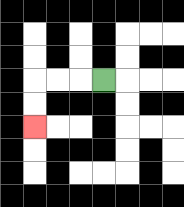{'start': '[4, 3]', 'end': '[1, 5]', 'path_directions': 'L,L,L,D,D', 'path_coordinates': '[[4, 3], [3, 3], [2, 3], [1, 3], [1, 4], [1, 5]]'}